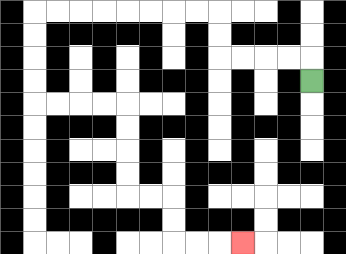{'start': '[13, 3]', 'end': '[10, 10]', 'path_directions': 'U,L,L,L,L,U,U,L,L,L,L,L,L,L,L,D,D,D,D,R,R,R,R,D,D,D,D,R,R,D,D,R,R,R', 'path_coordinates': '[[13, 3], [13, 2], [12, 2], [11, 2], [10, 2], [9, 2], [9, 1], [9, 0], [8, 0], [7, 0], [6, 0], [5, 0], [4, 0], [3, 0], [2, 0], [1, 0], [1, 1], [1, 2], [1, 3], [1, 4], [2, 4], [3, 4], [4, 4], [5, 4], [5, 5], [5, 6], [5, 7], [5, 8], [6, 8], [7, 8], [7, 9], [7, 10], [8, 10], [9, 10], [10, 10]]'}